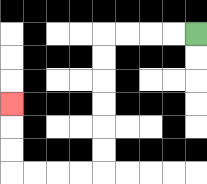{'start': '[8, 1]', 'end': '[0, 4]', 'path_directions': 'L,L,L,L,D,D,D,D,D,D,L,L,L,L,U,U,U', 'path_coordinates': '[[8, 1], [7, 1], [6, 1], [5, 1], [4, 1], [4, 2], [4, 3], [4, 4], [4, 5], [4, 6], [4, 7], [3, 7], [2, 7], [1, 7], [0, 7], [0, 6], [0, 5], [0, 4]]'}